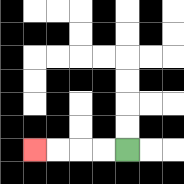{'start': '[5, 6]', 'end': '[1, 6]', 'path_directions': 'L,L,L,L', 'path_coordinates': '[[5, 6], [4, 6], [3, 6], [2, 6], [1, 6]]'}